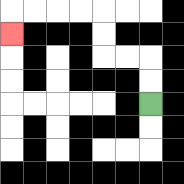{'start': '[6, 4]', 'end': '[0, 1]', 'path_directions': 'U,U,L,L,U,U,L,L,L,L,D', 'path_coordinates': '[[6, 4], [6, 3], [6, 2], [5, 2], [4, 2], [4, 1], [4, 0], [3, 0], [2, 0], [1, 0], [0, 0], [0, 1]]'}